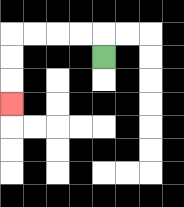{'start': '[4, 2]', 'end': '[0, 4]', 'path_directions': 'U,L,L,L,L,D,D,D', 'path_coordinates': '[[4, 2], [4, 1], [3, 1], [2, 1], [1, 1], [0, 1], [0, 2], [0, 3], [0, 4]]'}